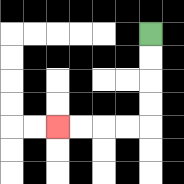{'start': '[6, 1]', 'end': '[2, 5]', 'path_directions': 'D,D,D,D,L,L,L,L', 'path_coordinates': '[[6, 1], [6, 2], [6, 3], [6, 4], [6, 5], [5, 5], [4, 5], [3, 5], [2, 5]]'}